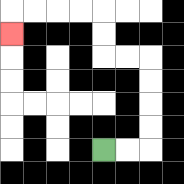{'start': '[4, 6]', 'end': '[0, 1]', 'path_directions': 'R,R,U,U,U,U,L,L,U,U,L,L,L,L,D', 'path_coordinates': '[[4, 6], [5, 6], [6, 6], [6, 5], [6, 4], [6, 3], [6, 2], [5, 2], [4, 2], [4, 1], [4, 0], [3, 0], [2, 0], [1, 0], [0, 0], [0, 1]]'}